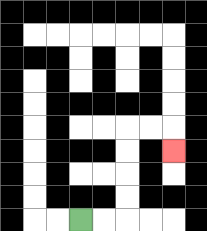{'start': '[3, 9]', 'end': '[7, 6]', 'path_directions': 'R,R,U,U,U,U,R,R,D', 'path_coordinates': '[[3, 9], [4, 9], [5, 9], [5, 8], [5, 7], [5, 6], [5, 5], [6, 5], [7, 5], [7, 6]]'}